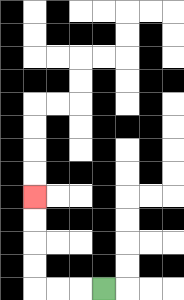{'start': '[4, 12]', 'end': '[1, 8]', 'path_directions': 'L,L,L,U,U,U,U', 'path_coordinates': '[[4, 12], [3, 12], [2, 12], [1, 12], [1, 11], [1, 10], [1, 9], [1, 8]]'}